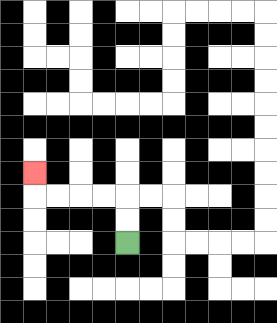{'start': '[5, 10]', 'end': '[1, 7]', 'path_directions': 'U,U,L,L,L,L,U', 'path_coordinates': '[[5, 10], [5, 9], [5, 8], [4, 8], [3, 8], [2, 8], [1, 8], [1, 7]]'}